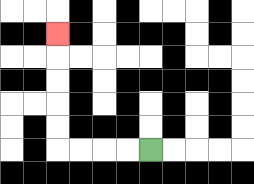{'start': '[6, 6]', 'end': '[2, 1]', 'path_directions': 'L,L,L,L,U,U,U,U,U', 'path_coordinates': '[[6, 6], [5, 6], [4, 6], [3, 6], [2, 6], [2, 5], [2, 4], [2, 3], [2, 2], [2, 1]]'}